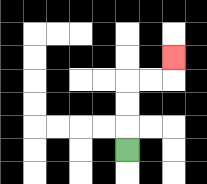{'start': '[5, 6]', 'end': '[7, 2]', 'path_directions': 'U,U,U,R,R,U', 'path_coordinates': '[[5, 6], [5, 5], [5, 4], [5, 3], [6, 3], [7, 3], [7, 2]]'}